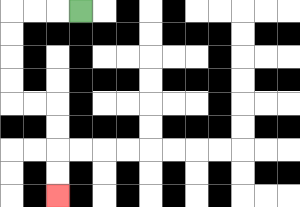{'start': '[3, 0]', 'end': '[2, 8]', 'path_directions': 'L,L,L,D,D,D,D,R,R,D,D,D,D', 'path_coordinates': '[[3, 0], [2, 0], [1, 0], [0, 0], [0, 1], [0, 2], [0, 3], [0, 4], [1, 4], [2, 4], [2, 5], [2, 6], [2, 7], [2, 8]]'}